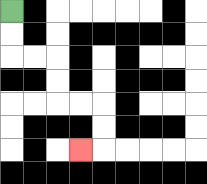{'start': '[0, 0]', 'end': '[3, 6]', 'path_directions': 'D,D,R,R,D,D,R,R,D,D,L', 'path_coordinates': '[[0, 0], [0, 1], [0, 2], [1, 2], [2, 2], [2, 3], [2, 4], [3, 4], [4, 4], [4, 5], [4, 6], [3, 6]]'}